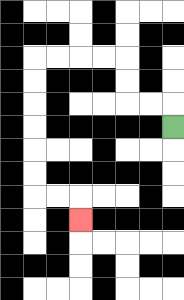{'start': '[7, 5]', 'end': '[3, 9]', 'path_directions': 'U,L,L,U,U,L,L,L,L,D,D,D,D,D,D,R,R,D', 'path_coordinates': '[[7, 5], [7, 4], [6, 4], [5, 4], [5, 3], [5, 2], [4, 2], [3, 2], [2, 2], [1, 2], [1, 3], [1, 4], [1, 5], [1, 6], [1, 7], [1, 8], [2, 8], [3, 8], [3, 9]]'}